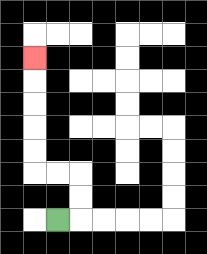{'start': '[2, 9]', 'end': '[1, 2]', 'path_directions': 'R,U,U,L,L,U,U,U,U,U', 'path_coordinates': '[[2, 9], [3, 9], [3, 8], [3, 7], [2, 7], [1, 7], [1, 6], [1, 5], [1, 4], [1, 3], [1, 2]]'}